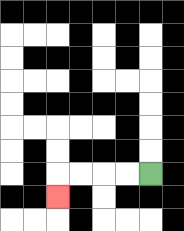{'start': '[6, 7]', 'end': '[2, 8]', 'path_directions': 'L,L,L,L,D', 'path_coordinates': '[[6, 7], [5, 7], [4, 7], [3, 7], [2, 7], [2, 8]]'}